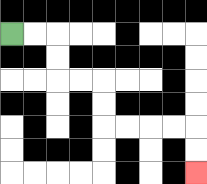{'start': '[0, 1]', 'end': '[8, 7]', 'path_directions': 'R,R,D,D,R,R,D,D,R,R,R,R,D,D', 'path_coordinates': '[[0, 1], [1, 1], [2, 1], [2, 2], [2, 3], [3, 3], [4, 3], [4, 4], [4, 5], [5, 5], [6, 5], [7, 5], [8, 5], [8, 6], [8, 7]]'}